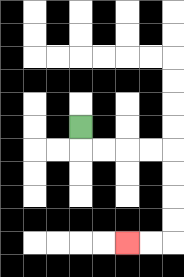{'start': '[3, 5]', 'end': '[5, 10]', 'path_directions': 'D,R,R,R,R,D,D,D,D,L,L', 'path_coordinates': '[[3, 5], [3, 6], [4, 6], [5, 6], [6, 6], [7, 6], [7, 7], [7, 8], [7, 9], [7, 10], [6, 10], [5, 10]]'}